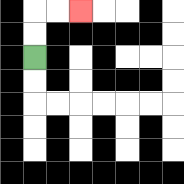{'start': '[1, 2]', 'end': '[3, 0]', 'path_directions': 'U,U,R,R', 'path_coordinates': '[[1, 2], [1, 1], [1, 0], [2, 0], [3, 0]]'}